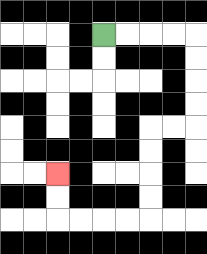{'start': '[4, 1]', 'end': '[2, 7]', 'path_directions': 'R,R,R,R,D,D,D,D,L,L,D,D,D,D,L,L,L,L,U,U', 'path_coordinates': '[[4, 1], [5, 1], [6, 1], [7, 1], [8, 1], [8, 2], [8, 3], [8, 4], [8, 5], [7, 5], [6, 5], [6, 6], [6, 7], [6, 8], [6, 9], [5, 9], [4, 9], [3, 9], [2, 9], [2, 8], [2, 7]]'}